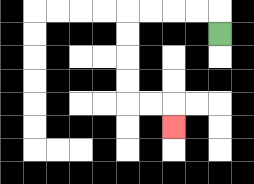{'start': '[9, 1]', 'end': '[7, 5]', 'path_directions': 'U,L,L,L,L,D,D,D,D,R,R,D', 'path_coordinates': '[[9, 1], [9, 0], [8, 0], [7, 0], [6, 0], [5, 0], [5, 1], [5, 2], [5, 3], [5, 4], [6, 4], [7, 4], [7, 5]]'}